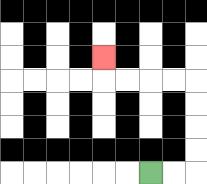{'start': '[6, 7]', 'end': '[4, 2]', 'path_directions': 'R,R,U,U,U,U,L,L,L,L,U', 'path_coordinates': '[[6, 7], [7, 7], [8, 7], [8, 6], [8, 5], [8, 4], [8, 3], [7, 3], [6, 3], [5, 3], [4, 3], [4, 2]]'}